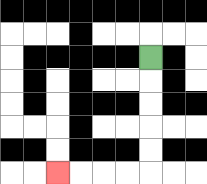{'start': '[6, 2]', 'end': '[2, 7]', 'path_directions': 'D,D,D,D,D,L,L,L,L', 'path_coordinates': '[[6, 2], [6, 3], [6, 4], [6, 5], [6, 6], [6, 7], [5, 7], [4, 7], [3, 7], [2, 7]]'}